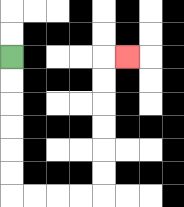{'start': '[0, 2]', 'end': '[5, 2]', 'path_directions': 'D,D,D,D,D,D,R,R,R,R,U,U,U,U,U,U,R', 'path_coordinates': '[[0, 2], [0, 3], [0, 4], [0, 5], [0, 6], [0, 7], [0, 8], [1, 8], [2, 8], [3, 8], [4, 8], [4, 7], [4, 6], [4, 5], [4, 4], [4, 3], [4, 2], [5, 2]]'}